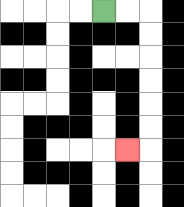{'start': '[4, 0]', 'end': '[5, 6]', 'path_directions': 'R,R,D,D,D,D,D,D,L', 'path_coordinates': '[[4, 0], [5, 0], [6, 0], [6, 1], [6, 2], [6, 3], [6, 4], [6, 5], [6, 6], [5, 6]]'}